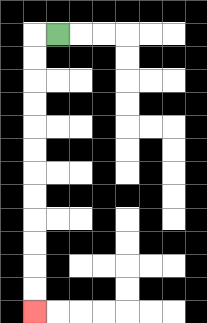{'start': '[2, 1]', 'end': '[1, 13]', 'path_directions': 'L,D,D,D,D,D,D,D,D,D,D,D,D', 'path_coordinates': '[[2, 1], [1, 1], [1, 2], [1, 3], [1, 4], [1, 5], [1, 6], [1, 7], [1, 8], [1, 9], [1, 10], [1, 11], [1, 12], [1, 13]]'}